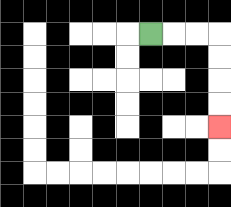{'start': '[6, 1]', 'end': '[9, 5]', 'path_directions': 'R,R,R,D,D,D,D', 'path_coordinates': '[[6, 1], [7, 1], [8, 1], [9, 1], [9, 2], [9, 3], [9, 4], [9, 5]]'}